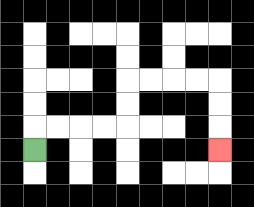{'start': '[1, 6]', 'end': '[9, 6]', 'path_directions': 'U,R,R,R,R,U,U,R,R,R,R,D,D,D', 'path_coordinates': '[[1, 6], [1, 5], [2, 5], [3, 5], [4, 5], [5, 5], [5, 4], [5, 3], [6, 3], [7, 3], [8, 3], [9, 3], [9, 4], [9, 5], [9, 6]]'}